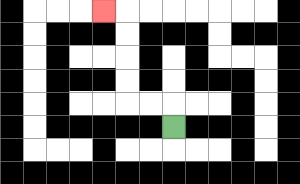{'start': '[7, 5]', 'end': '[4, 0]', 'path_directions': 'U,L,L,U,U,U,U,L', 'path_coordinates': '[[7, 5], [7, 4], [6, 4], [5, 4], [5, 3], [5, 2], [5, 1], [5, 0], [4, 0]]'}